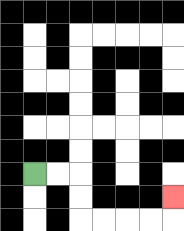{'start': '[1, 7]', 'end': '[7, 8]', 'path_directions': 'R,R,D,D,R,R,R,R,U', 'path_coordinates': '[[1, 7], [2, 7], [3, 7], [3, 8], [3, 9], [4, 9], [5, 9], [6, 9], [7, 9], [7, 8]]'}